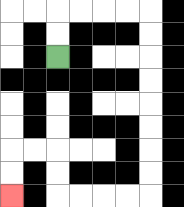{'start': '[2, 2]', 'end': '[0, 8]', 'path_directions': 'U,U,R,R,R,R,D,D,D,D,D,D,D,D,L,L,L,L,U,U,L,L,D,D', 'path_coordinates': '[[2, 2], [2, 1], [2, 0], [3, 0], [4, 0], [5, 0], [6, 0], [6, 1], [6, 2], [6, 3], [6, 4], [6, 5], [6, 6], [6, 7], [6, 8], [5, 8], [4, 8], [3, 8], [2, 8], [2, 7], [2, 6], [1, 6], [0, 6], [0, 7], [0, 8]]'}